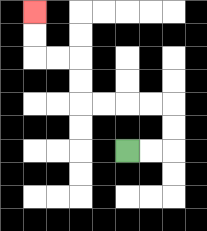{'start': '[5, 6]', 'end': '[1, 0]', 'path_directions': 'R,R,U,U,L,L,L,L,U,U,L,L,U,U', 'path_coordinates': '[[5, 6], [6, 6], [7, 6], [7, 5], [7, 4], [6, 4], [5, 4], [4, 4], [3, 4], [3, 3], [3, 2], [2, 2], [1, 2], [1, 1], [1, 0]]'}